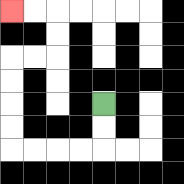{'start': '[4, 4]', 'end': '[0, 0]', 'path_directions': 'D,D,L,L,L,L,U,U,U,U,R,R,U,U,L,L', 'path_coordinates': '[[4, 4], [4, 5], [4, 6], [3, 6], [2, 6], [1, 6], [0, 6], [0, 5], [0, 4], [0, 3], [0, 2], [1, 2], [2, 2], [2, 1], [2, 0], [1, 0], [0, 0]]'}